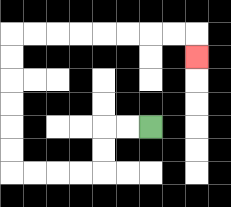{'start': '[6, 5]', 'end': '[8, 2]', 'path_directions': 'L,L,D,D,L,L,L,L,U,U,U,U,U,U,R,R,R,R,R,R,R,R,D', 'path_coordinates': '[[6, 5], [5, 5], [4, 5], [4, 6], [4, 7], [3, 7], [2, 7], [1, 7], [0, 7], [0, 6], [0, 5], [0, 4], [0, 3], [0, 2], [0, 1], [1, 1], [2, 1], [3, 1], [4, 1], [5, 1], [6, 1], [7, 1], [8, 1], [8, 2]]'}